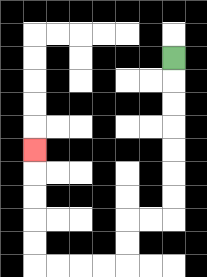{'start': '[7, 2]', 'end': '[1, 6]', 'path_directions': 'D,D,D,D,D,D,D,L,L,D,D,L,L,L,L,U,U,U,U,U', 'path_coordinates': '[[7, 2], [7, 3], [7, 4], [7, 5], [7, 6], [7, 7], [7, 8], [7, 9], [6, 9], [5, 9], [5, 10], [5, 11], [4, 11], [3, 11], [2, 11], [1, 11], [1, 10], [1, 9], [1, 8], [1, 7], [1, 6]]'}